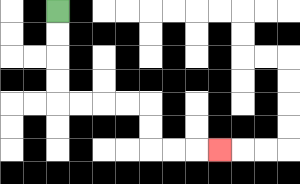{'start': '[2, 0]', 'end': '[9, 6]', 'path_directions': 'D,D,D,D,R,R,R,R,D,D,R,R,R', 'path_coordinates': '[[2, 0], [2, 1], [2, 2], [2, 3], [2, 4], [3, 4], [4, 4], [5, 4], [6, 4], [6, 5], [6, 6], [7, 6], [8, 6], [9, 6]]'}